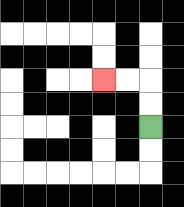{'start': '[6, 5]', 'end': '[4, 3]', 'path_directions': 'U,U,L,L', 'path_coordinates': '[[6, 5], [6, 4], [6, 3], [5, 3], [4, 3]]'}